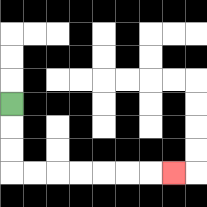{'start': '[0, 4]', 'end': '[7, 7]', 'path_directions': 'D,D,D,R,R,R,R,R,R,R', 'path_coordinates': '[[0, 4], [0, 5], [0, 6], [0, 7], [1, 7], [2, 7], [3, 7], [4, 7], [5, 7], [6, 7], [7, 7]]'}